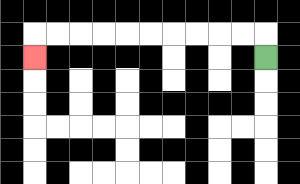{'start': '[11, 2]', 'end': '[1, 2]', 'path_directions': 'U,L,L,L,L,L,L,L,L,L,L,D', 'path_coordinates': '[[11, 2], [11, 1], [10, 1], [9, 1], [8, 1], [7, 1], [6, 1], [5, 1], [4, 1], [3, 1], [2, 1], [1, 1], [1, 2]]'}